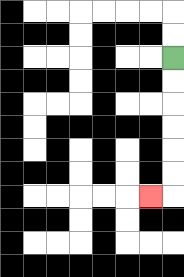{'start': '[7, 2]', 'end': '[6, 8]', 'path_directions': 'D,D,D,D,D,D,L', 'path_coordinates': '[[7, 2], [7, 3], [7, 4], [7, 5], [7, 6], [7, 7], [7, 8], [6, 8]]'}